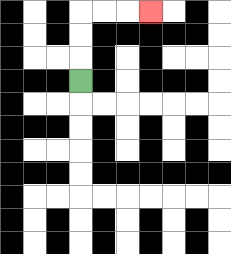{'start': '[3, 3]', 'end': '[6, 0]', 'path_directions': 'U,U,U,R,R,R', 'path_coordinates': '[[3, 3], [3, 2], [3, 1], [3, 0], [4, 0], [5, 0], [6, 0]]'}